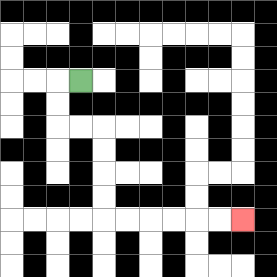{'start': '[3, 3]', 'end': '[10, 9]', 'path_directions': 'L,D,D,R,R,D,D,D,D,R,R,R,R,R,R', 'path_coordinates': '[[3, 3], [2, 3], [2, 4], [2, 5], [3, 5], [4, 5], [4, 6], [4, 7], [4, 8], [4, 9], [5, 9], [6, 9], [7, 9], [8, 9], [9, 9], [10, 9]]'}